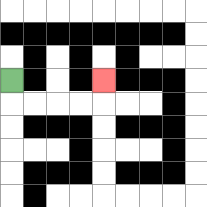{'start': '[0, 3]', 'end': '[4, 3]', 'path_directions': 'D,R,R,R,R,U', 'path_coordinates': '[[0, 3], [0, 4], [1, 4], [2, 4], [3, 4], [4, 4], [4, 3]]'}